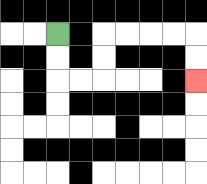{'start': '[2, 1]', 'end': '[8, 3]', 'path_directions': 'D,D,R,R,U,U,R,R,R,R,D,D', 'path_coordinates': '[[2, 1], [2, 2], [2, 3], [3, 3], [4, 3], [4, 2], [4, 1], [5, 1], [6, 1], [7, 1], [8, 1], [8, 2], [8, 3]]'}